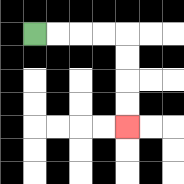{'start': '[1, 1]', 'end': '[5, 5]', 'path_directions': 'R,R,R,R,D,D,D,D', 'path_coordinates': '[[1, 1], [2, 1], [3, 1], [4, 1], [5, 1], [5, 2], [5, 3], [5, 4], [5, 5]]'}